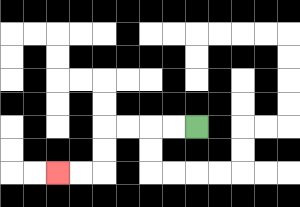{'start': '[8, 5]', 'end': '[2, 7]', 'path_directions': 'L,L,L,L,D,D,L,L', 'path_coordinates': '[[8, 5], [7, 5], [6, 5], [5, 5], [4, 5], [4, 6], [4, 7], [3, 7], [2, 7]]'}